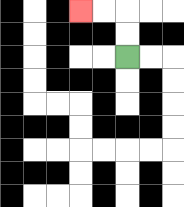{'start': '[5, 2]', 'end': '[3, 0]', 'path_directions': 'U,U,L,L', 'path_coordinates': '[[5, 2], [5, 1], [5, 0], [4, 0], [3, 0]]'}